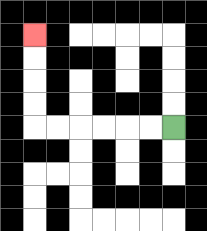{'start': '[7, 5]', 'end': '[1, 1]', 'path_directions': 'L,L,L,L,L,L,U,U,U,U', 'path_coordinates': '[[7, 5], [6, 5], [5, 5], [4, 5], [3, 5], [2, 5], [1, 5], [1, 4], [1, 3], [1, 2], [1, 1]]'}